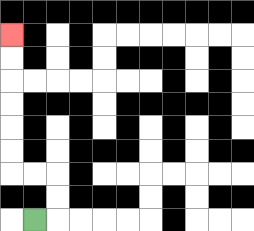{'start': '[1, 9]', 'end': '[0, 1]', 'path_directions': 'R,U,U,L,L,U,U,U,U,U,U', 'path_coordinates': '[[1, 9], [2, 9], [2, 8], [2, 7], [1, 7], [0, 7], [0, 6], [0, 5], [0, 4], [0, 3], [0, 2], [0, 1]]'}